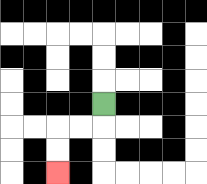{'start': '[4, 4]', 'end': '[2, 7]', 'path_directions': 'D,L,L,D,D', 'path_coordinates': '[[4, 4], [4, 5], [3, 5], [2, 5], [2, 6], [2, 7]]'}